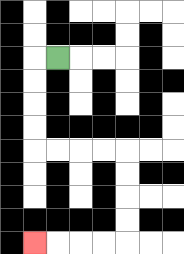{'start': '[2, 2]', 'end': '[1, 10]', 'path_directions': 'L,D,D,D,D,R,R,R,R,D,D,D,D,L,L,L,L', 'path_coordinates': '[[2, 2], [1, 2], [1, 3], [1, 4], [1, 5], [1, 6], [2, 6], [3, 6], [4, 6], [5, 6], [5, 7], [5, 8], [5, 9], [5, 10], [4, 10], [3, 10], [2, 10], [1, 10]]'}